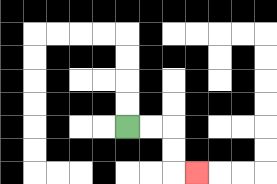{'start': '[5, 5]', 'end': '[8, 7]', 'path_directions': 'R,R,D,D,R', 'path_coordinates': '[[5, 5], [6, 5], [7, 5], [7, 6], [7, 7], [8, 7]]'}